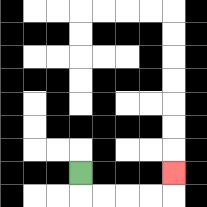{'start': '[3, 7]', 'end': '[7, 7]', 'path_directions': 'D,R,R,R,R,U', 'path_coordinates': '[[3, 7], [3, 8], [4, 8], [5, 8], [6, 8], [7, 8], [7, 7]]'}